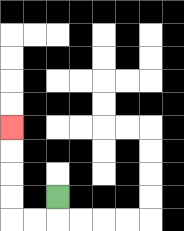{'start': '[2, 8]', 'end': '[0, 5]', 'path_directions': 'D,L,L,U,U,U,U', 'path_coordinates': '[[2, 8], [2, 9], [1, 9], [0, 9], [0, 8], [0, 7], [0, 6], [0, 5]]'}